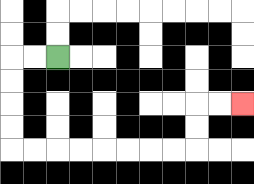{'start': '[2, 2]', 'end': '[10, 4]', 'path_directions': 'L,L,D,D,D,D,R,R,R,R,R,R,R,R,U,U,R,R', 'path_coordinates': '[[2, 2], [1, 2], [0, 2], [0, 3], [0, 4], [0, 5], [0, 6], [1, 6], [2, 6], [3, 6], [4, 6], [5, 6], [6, 6], [7, 6], [8, 6], [8, 5], [8, 4], [9, 4], [10, 4]]'}